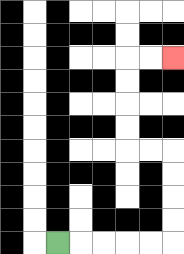{'start': '[2, 10]', 'end': '[7, 2]', 'path_directions': 'R,R,R,R,R,U,U,U,U,L,L,U,U,U,U,R,R', 'path_coordinates': '[[2, 10], [3, 10], [4, 10], [5, 10], [6, 10], [7, 10], [7, 9], [7, 8], [7, 7], [7, 6], [6, 6], [5, 6], [5, 5], [5, 4], [5, 3], [5, 2], [6, 2], [7, 2]]'}